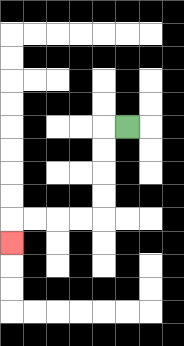{'start': '[5, 5]', 'end': '[0, 10]', 'path_directions': 'L,D,D,D,D,L,L,L,L,D', 'path_coordinates': '[[5, 5], [4, 5], [4, 6], [4, 7], [4, 8], [4, 9], [3, 9], [2, 9], [1, 9], [0, 9], [0, 10]]'}